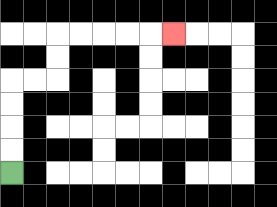{'start': '[0, 7]', 'end': '[7, 1]', 'path_directions': 'U,U,U,U,R,R,U,U,R,R,R,R,R', 'path_coordinates': '[[0, 7], [0, 6], [0, 5], [0, 4], [0, 3], [1, 3], [2, 3], [2, 2], [2, 1], [3, 1], [4, 1], [5, 1], [6, 1], [7, 1]]'}